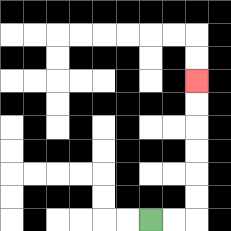{'start': '[6, 9]', 'end': '[8, 3]', 'path_directions': 'R,R,U,U,U,U,U,U', 'path_coordinates': '[[6, 9], [7, 9], [8, 9], [8, 8], [8, 7], [8, 6], [8, 5], [8, 4], [8, 3]]'}